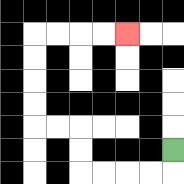{'start': '[7, 6]', 'end': '[5, 1]', 'path_directions': 'D,L,L,L,L,U,U,L,L,U,U,U,U,R,R,R,R', 'path_coordinates': '[[7, 6], [7, 7], [6, 7], [5, 7], [4, 7], [3, 7], [3, 6], [3, 5], [2, 5], [1, 5], [1, 4], [1, 3], [1, 2], [1, 1], [2, 1], [3, 1], [4, 1], [5, 1]]'}